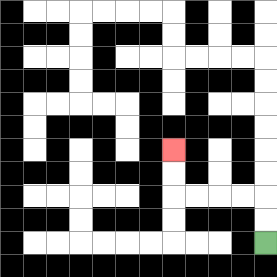{'start': '[11, 10]', 'end': '[7, 6]', 'path_directions': 'U,U,L,L,L,L,U,U', 'path_coordinates': '[[11, 10], [11, 9], [11, 8], [10, 8], [9, 8], [8, 8], [7, 8], [7, 7], [7, 6]]'}